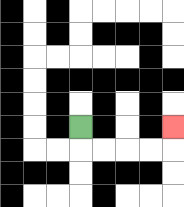{'start': '[3, 5]', 'end': '[7, 5]', 'path_directions': 'D,R,R,R,R,U', 'path_coordinates': '[[3, 5], [3, 6], [4, 6], [5, 6], [6, 6], [7, 6], [7, 5]]'}